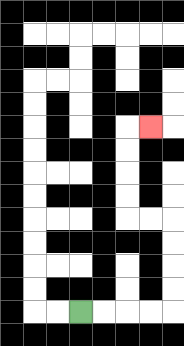{'start': '[3, 13]', 'end': '[6, 5]', 'path_directions': 'R,R,R,R,U,U,U,U,L,L,U,U,U,U,R', 'path_coordinates': '[[3, 13], [4, 13], [5, 13], [6, 13], [7, 13], [7, 12], [7, 11], [7, 10], [7, 9], [6, 9], [5, 9], [5, 8], [5, 7], [5, 6], [5, 5], [6, 5]]'}